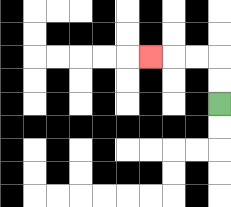{'start': '[9, 4]', 'end': '[6, 2]', 'path_directions': 'U,U,L,L,L', 'path_coordinates': '[[9, 4], [9, 3], [9, 2], [8, 2], [7, 2], [6, 2]]'}